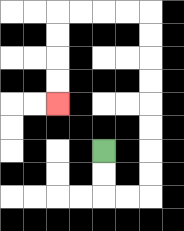{'start': '[4, 6]', 'end': '[2, 4]', 'path_directions': 'D,D,R,R,U,U,U,U,U,U,U,U,L,L,L,L,D,D,D,D', 'path_coordinates': '[[4, 6], [4, 7], [4, 8], [5, 8], [6, 8], [6, 7], [6, 6], [6, 5], [6, 4], [6, 3], [6, 2], [6, 1], [6, 0], [5, 0], [4, 0], [3, 0], [2, 0], [2, 1], [2, 2], [2, 3], [2, 4]]'}